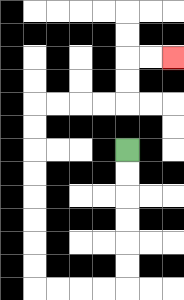{'start': '[5, 6]', 'end': '[7, 2]', 'path_directions': 'D,D,D,D,D,D,L,L,L,L,U,U,U,U,U,U,U,U,R,R,R,R,U,U,R,R', 'path_coordinates': '[[5, 6], [5, 7], [5, 8], [5, 9], [5, 10], [5, 11], [5, 12], [4, 12], [3, 12], [2, 12], [1, 12], [1, 11], [1, 10], [1, 9], [1, 8], [1, 7], [1, 6], [1, 5], [1, 4], [2, 4], [3, 4], [4, 4], [5, 4], [5, 3], [5, 2], [6, 2], [7, 2]]'}